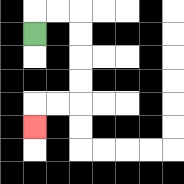{'start': '[1, 1]', 'end': '[1, 5]', 'path_directions': 'U,R,R,D,D,D,D,L,L,D', 'path_coordinates': '[[1, 1], [1, 0], [2, 0], [3, 0], [3, 1], [3, 2], [3, 3], [3, 4], [2, 4], [1, 4], [1, 5]]'}